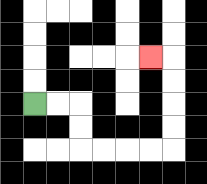{'start': '[1, 4]', 'end': '[6, 2]', 'path_directions': 'R,R,D,D,R,R,R,R,U,U,U,U,L', 'path_coordinates': '[[1, 4], [2, 4], [3, 4], [3, 5], [3, 6], [4, 6], [5, 6], [6, 6], [7, 6], [7, 5], [7, 4], [7, 3], [7, 2], [6, 2]]'}